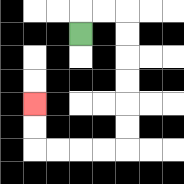{'start': '[3, 1]', 'end': '[1, 4]', 'path_directions': 'U,R,R,D,D,D,D,D,D,L,L,L,L,U,U', 'path_coordinates': '[[3, 1], [3, 0], [4, 0], [5, 0], [5, 1], [5, 2], [5, 3], [5, 4], [5, 5], [5, 6], [4, 6], [3, 6], [2, 6], [1, 6], [1, 5], [1, 4]]'}